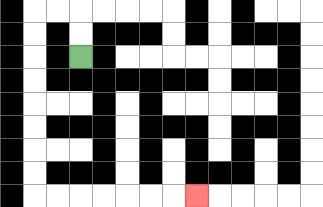{'start': '[3, 2]', 'end': '[8, 8]', 'path_directions': 'U,U,L,L,D,D,D,D,D,D,D,D,R,R,R,R,R,R,R', 'path_coordinates': '[[3, 2], [3, 1], [3, 0], [2, 0], [1, 0], [1, 1], [1, 2], [1, 3], [1, 4], [1, 5], [1, 6], [1, 7], [1, 8], [2, 8], [3, 8], [4, 8], [5, 8], [6, 8], [7, 8], [8, 8]]'}